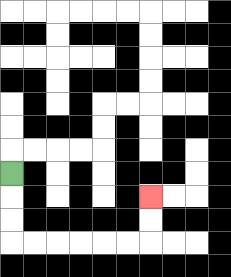{'start': '[0, 7]', 'end': '[6, 8]', 'path_directions': 'D,D,D,R,R,R,R,R,R,U,U', 'path_coordinates': '[[0, 7], [0, 8], [0, 9], [0, 10], [1, 10], [2, 10], [3, 10], [4, 10], [5, 10], [6, 10], [6, 9], [6, 8]]'}